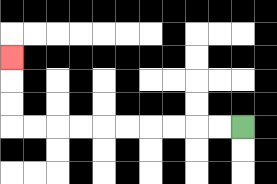{'start': '[10, 5]', 'end': '[0, 2]', 'path_directions': 'L,L,L,L,L,L,L,L,L,L,U,U,U', 'path_coordinates': '[[10, 5], [9, 5], [8, 5], [7, 5], [6, 5], [5, 5], [4, 5], [3, 5], [2, 5], [1, 5], [0, 5], [0, 4], [0, 3], [0, 2]]'}